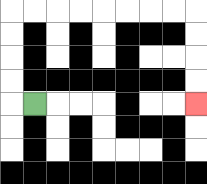{'start': '[1, 4]', 'end': '[8, 4]', 'path_directions': 'L,U,U,U,U,R,R,R,R,R,R,R,R,D,D,D,D', 'path_coordinates': '[[1, 4], [0, 4], [0, 3], [0, 2], [0, 1], [0, 0], [1, 0], [2, 0], [3, 0], [4, 0], [5, 0], [6, 0], [7, 0], [8, 0], [8, 1], [8, 2], [8, 3], [8, 4]]'}